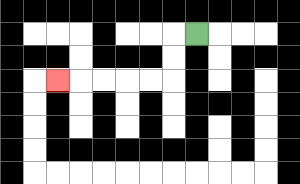{'start': '[8, 1]', 'end': '[2, 3]', 'path_directions': 'L,D,D,L,L,L,L,L', 'path_coordinates': '[[8, 1], [7, 1], [7, 2], [7, 3], [6, 3], [5, 3], [4, 3], [3, 3], [2, 3]]'}